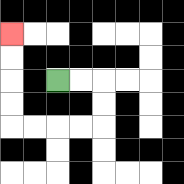{'start': '[2, 3]', 'end': '[0, 1]', 'path_directions': 'R,R,D,D,L,L,L,L,U,U,U,U', 'path_coordinates': '[[2, 3], [3, 3], [4, 3], [4, 4], [4, 5], [3, 5], [2, 5], [1, 5], [0, 5], [0, 4], [0, 3], [0, 2], [0, 1]]'}